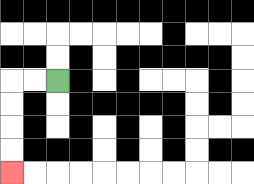{'start': '[2, 3]', 'end': '[0, 7]', 'path_directions': 'L,L,D,D,D,D', 'path_coordinates': '[[2, 3], [1, 3], [0, 3], [0, 4], [0, 5], [0, 6], [0, 7]]'}